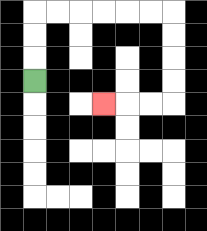{'start': '[1, 3]', 'end': '[4, 4]', 'path_directions': 'U,U,U,R,R,R,R,R,R,D,D,D,D,L,L,L', 'path_coordinates': '[[1, 3], [1, 2], [1, 1], [1, 0], [2, 0], [3, 0], [4, 0], [5, 0], [6, 0], [7, 0], [7, 1], [7, 2], [7, 3], [7, 4], [6, 4], [5, 4], [4, 4]]'}